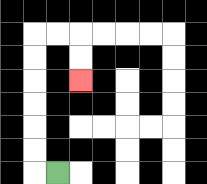{'start': '[2, 7]', 'end': '[3, 3]', 'path_directions': 'L,U,U,U,U,U,U,R,R,D,D', 'path_coordinates': '[[2, 7], [1, 7], [1, 6], [1, 5], [1, 4], [1, 3], [1, 2], [1, 1], [2, 1], [3, 1], [3, 2], [3, 3]]'}